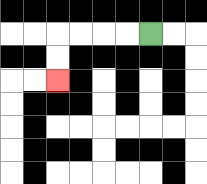{'start': '[6, 1]', 'end': '[2, 3]', 'path_directions': 'L,L,L,L,D,D', 'path_coordinates': '[[6, 1], [5, 1], [4, 1], [3, 1], [2, 1], [2, 2], [2, 3]]'}